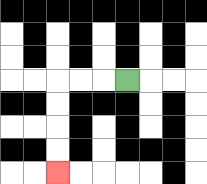{'start': '[5, 3]', 'end': '[2, 7]', 'path_directions': 'L,L,L,D,D,D,D', 'path_coordinates': '[[5, 3], [4, 3], [3, 3], [2, 3], [2, 4], [2, 5], [2, 6], [2, 7]]'}